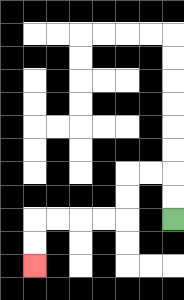{'start': '[7, 9]', 'end': '[1, 11]', 'path_directions': 'U,U,L,L,D,D,L,L,L,L,D,D', 'path_coordinates': '[[7, 9], [7, 8], [7, 7], [6, 7], [5, 7], [5, 8], [5, 9], [4, 9], [3, 9], [2, 9], [1, 9], [1, 10], [1, 11]]'}